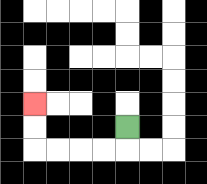{'start': '[5, 5]', 'end': '[1, 4]', 'path_directions': 'D,L,L,L,L,U,U', 'path_coordinates': '[[5, 5], [5, 6], [4, 6], [3, 6], [2, 6], [1, 6], [1, 5], [1, 4]]'}